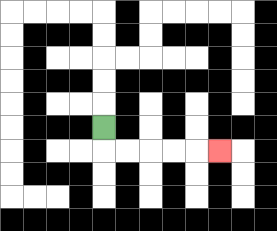{'start': '[4, 5]', 'end': '[9, 6]', 'path_directions': 'D,R,R,R,R,R', 'path_coordinates': '[[4, 5], [4, 6], [5, 6], [6, 6], [7, 6], [8, 6], [9, 6]]'}